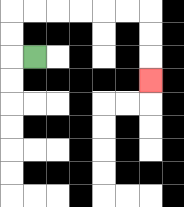{'start': '[1, 2]', 'end': '[6, 3]', 'path_directions': 'L,U,U,R,R,R,R,R,R,D,D,D', 'path_coordinates': '[[1, 2], [0, 2], [0, 1], [0, 0], [1, 0], [2, 0], [3, 0], [4, 0], [5, 0], [6, 0], [6, 1], [6, 2], [6, 3]]'}